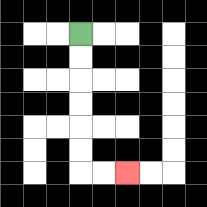{'start': '[3, 1]', 'end': '[5, 7]', 'path_directions': 'D,D,D,D,D,D,R,R', 'path_coordinates': '[[3, 1], [3, 2], [3, 3], [3, 4], [3, 5], [3, 6], [3, 7], [4, 7], [5, 7]]'}